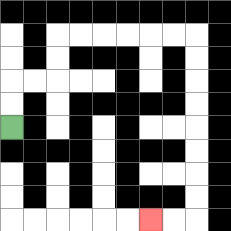{'start': '[0, 5]', 'end': '[6, 9]', 'path_directions': 'U,U,R,R,U,U,R,R,R,R,R,R,D,D,D,D,D,D,D,D,L,L', 'path_coordinates': '[[0, 5], [0, 4], [0, 3], [1, 3], [2, 3], [2, 2], [2, 1], [3, 1], [4, 1], [5, 1], [6, 1], [7, 1], [8, 1], [8, 2], [8, 3], [8, 4], [8, 5], [8, 6], [8, 7], [8, 8], [8, 9], [7, 9], [6, 9]]'}